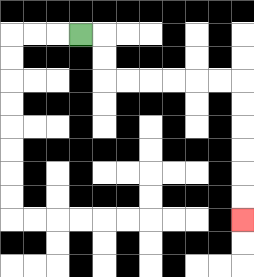{'start': '[3, 1]', 'end': '[10, 9]', 'path_directions': 'R,D,D,R,R,R,R,R,R,D,D,D,D,D,D', 'path_coordinates': '[[3, 1], [4, 1], [4, 2], [4, 3], [5, 3], [6, 3], [7, 3], [8, 3], [9, 3], [10, 3], [10, 4], [10, 5], [10, 6], [10, 7], [10, 8], [10, 9]]'}